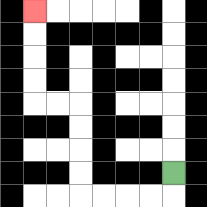{'start': '[7, 7]', 'end': '[1, 0]', 'path_directions': 'D,L,L,L,L,U,U,U,U,L,L,U,U,U,U', 'path_coordinates': '[[7, 7], [7, 8], [6, 8], [5, 8], [4, 8], [3, 8], [3, 7], [3, 6], [3, 5], [3, 4], [2, 4], [1, 4], [1, 3], [1, 2], [1, 1], [1, 0]]'}